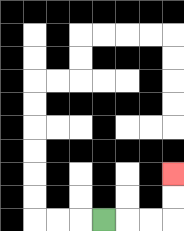{'start': '[4, 9]', 'end': '[7, 7]', 'path_directions': 'R,R,R,U,U', 'path_coordinates': '[[4, 9], [5, 9], [6, 9], [7, 9], [7, 8], [7, 7]]'}